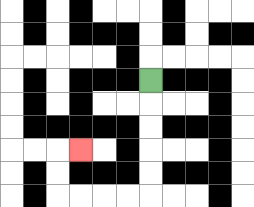{'start': '[6, 3]', 'end': '[3, 6]', 'path_directions': 'D,D,D,D,D,L,L,L,L,U,U,R', 'path_coordinates': '[[6, 3], [6, 4], [6, 5], [6, 6], [6, 7], [6, 8], [5, 8], [4, 8], [3, 8], [2, 8], [2, 7], [2, 6], [3, 6]]'}